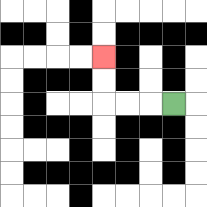{'start': '[7, 4]', 'end': '[4, 2]', 'path_directions': 'L,L,L,U,U', 'path_coordinates': '[[7, 4], [6, 4], [5, 4], [4, 4], [4, 3], [4, 2]]'}